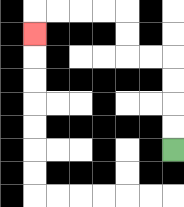{'start': '[7, 6]', 'end': '[1, 1]', 'path_directions': 'U,U,U,U,L,L,U,U,L,L,L,L,D', 'path_coordinates': '[[7, 6], [7, 5], [7, 4], [7, 3], [7, 2], [6, 2], [5, 2], [5, 1], [5, 0], [4, 0], [3, 0], [2, 0], [1, 0], [1, 1]]'}